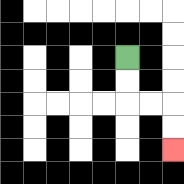{'start': '[5, 2]', 'end': '[7, 6]', 'path_directions': 'D,D,R,R,D,D', 'path_coordinates': '[[5, 2], [5, 3], [5, 4], [6, 4], [7, 4], [7, 5], [7, 6]]'}